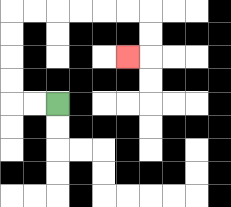{'start': '[2, 4]', 'end': '[5, 2]', 'path_directions': 'L,L,U,U,U,U,R,R,R,R,R,R,D,D,L', 'path_coordinates': '[[2, 4], [1, 4], [0, 4], [0, 3], [0, 2], [0, 1], [0, 0], [1, 0], [2, 0], [3, 0], [4, 0], [5, 0], [6, 0], [6, 1], [6, 2], [5, 2]]'}